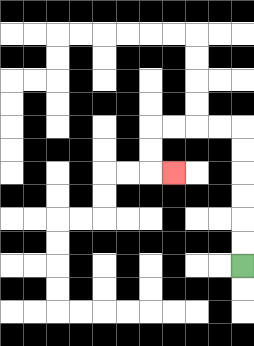{'start': '[10, 11]', 'end': '[7, 7]', 'path_directions': 'U,U,U,U,U,U,L,L,L,L,D,D,R', 'path_coordinates': '[[10, 11], [10, 10], [10, 9], [10, 8], [10, 7], [10, 6], [10, 5], [9, 5], [8, 5], [7, 5], [6, 5], [6, 6], [6, 7], [7, 7]]'}